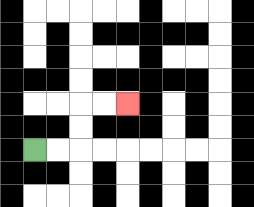{'start': '[1, 6]', 'end': '[5, 4]', 'path_directions': 'R,R,U,U,R,R', 'path_coordinates': '[[1, 6], [2, 6], [3, 6], [3, 5], [3, 4], [4, 4], [5, 4]]'}